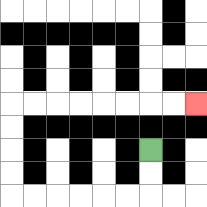{'start': '[6, 6]', 'end': '[8, 4]', 'path_directions': 'D,D,L,L,L,L,L,L,U,U,U,U,R,R,R,R,R,R,R,R', 'path_coordinates': '[[6, 6], [6, 7], [6, 8], [5, 8], [4, 8], [3, 8], [2, 8], [1, 8], [0, 8], [0, 7], [0, 6], [0, 5], [0, 4], [1, 4], [2, 4], [3, 4], [4, 4], [5, 4], [6, 4], [7, 4], [8, 4]]'}